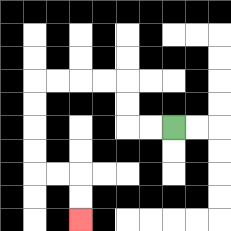{'start': '[7, 5]', 'end': '[3, 9]', 'path_directions': 'L,L,U,U,L,L,L,L,D,D,D,D,R,R,D,D', 'path_coordinates': '[[7, 5], [6, 5], [5, 5], [5, 4], [5, 3], [4, 3], [3, 3], [2, 3], [1, 3], [1, 4], [1, 5], [1, 6], [1, 7], [2, 7], [3, 7], [3, 8], [3, 9]]'}